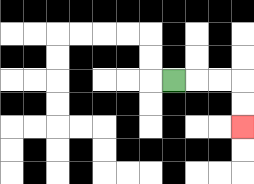{'start': '[7, 3]', 'end': '[10, 5]', 'path_directions': 'R,R,R,D,D', 'path_coordinates': '[[7, 3], [8, 3], [9, 3], [10, 3], [10, 4], [10, 5]]'}